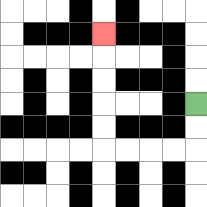{'start': '[8, 4]', 'end': '[4, 1]', 'path_directions': 'D,D,L,L,L,L,U,U,U,U,U', 'path_coordinates': '[[8, 4], [8, 5], [8, 6], [7, 6], [6, 6], [5, 6], [4, 6], [4, 5], [4, 4], [4, 3], [4, 2], [4, 1]]'}